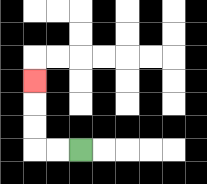{'start': '[3, 6]', 'end': '[1, 3]', 'path_directions': 'L,L,U,U,U', 'path_coordinates': '[[3, 6], [2, 6], [1, 6], [1, 5], [1, 4], [1, 3]]'}